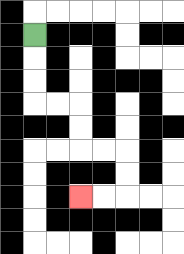{'start': '[1, 1]', 'end': '[3, 8]', 'path_directions': 'D,D,D,R,R,D,D,R,R,D,D,L,L', 'path_coordinates': '[[1, 1], [1, 2], [1, 3], [1, 4], [2, 4], [3, 4], [3, 5], [3, 6], [4, 6], [5, 6], [5, 7], [5, 8], [4, 8], [3, 8]]'}